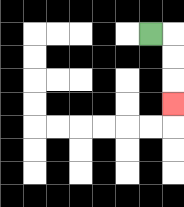{'start': '[6, 1]', 'end': '[7, 4]', 'path_directions': 'R,D,D,D', 'path_coordinates': '[[6, 1], [7, 1], [7, 2], [7, 3], [7, 4]]'}